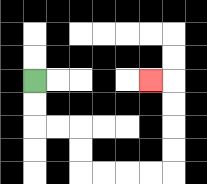{'start': '[1, 3]', 'end': '[6, 3]', 'path_directions': 'D,D,R,R,D,D,R,R,R,R,U,U,U,U,L', 'path_coordinates': '[[1, 3], [1, 4], [1, 5], [2, 5], [3, 5], [3, 6], [3, 7], [4, 7], [5, 7], [6, 7], [7, 7], [7, 6], [7, 5], [7, 4], [7, 3], [6, 3]]'}